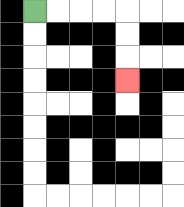{'start': '[1, 0]', 'end': '[5, 3]', 'path_directions': 'R,R,R,R,D,D,D', 'path_coordinates': '[[1, 0], [2, 0], [3, 0], [4, 0], [5, 0], [5, 1], [5, 2], [5, 3]]'}